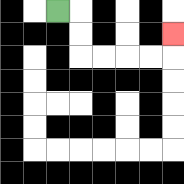{'start': '[2, 0]', 'end': '[7, 1]', 'path_directions': 'R,D,D,R,R,R,R,U', 'path_coordinates': '[[2, 0], [3, 0], [3, 1], [3, 2], [4, 2], [5, 2], [6, 2], [7, 2], [7, 1]]'}